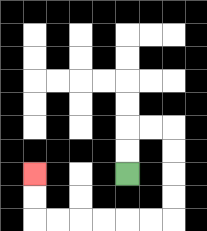{'start': '[5, 7]', 'end': '[1, 7]', 'path_directions': 'U,U,R,R,D,D,D,D,L,L,L,L,L,L,U,U', 'path_coordinates': '[[5, 7], [5, 6], [5, 5], [6, 5], [7, 5], [7, 6], [7, 7], [7, 8], [7, 9], [6, 9], [5, 9], [4, 9], [3, 9], [2, 9], [1, 9], [1, 8], [1, 7]]'}